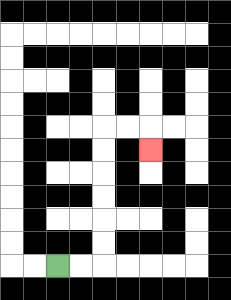{'start': '[2, 11]', 'end': '[6, 6]', 'path_directions': 'R,R,U,U,U,U,U,U,R,R,D', 'path_coordinates': '[[2, 11], [3, 11], [4, 11], [4, 10], [4, 9], [4, 8], [4, 7], [4, 6], [4, 5], [5, 5], [6, 5], [6, 6]]'}